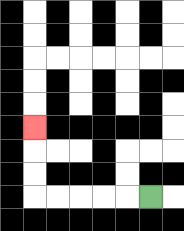{'start': '[6, 8]', 'end': '[1, 5]', 'path_directions': 'L,L,L,L,L,U,U,U', 'path_coordinates': '[[6, 8], [5, 8], [4, 8], [3, 8], [2, 8], [1, 8], [1, 7], [1, 6], [1, 5]]'}